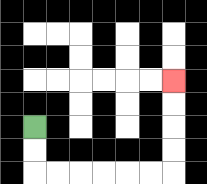{'start': '[1, 5]', 'end': '[7, 3]', 'path_directions': 'D,D,R,R,R,R,R,R,U,U,U,U', 'path_coordinates': '[[1, 5], [1, 6], [1, 7], [2, 7], [3, 7], [4, 7], [5, 7], [6, 7], [7, 7], [7, 6], [7, 5], [7, 4], [7, 3]]'}